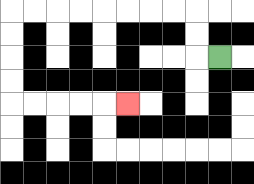{'start': '[9, 2]', 'end': '[5, 4]', 'path_directions': 'L,U,U,L,L,L,L,L,L,L,L,D,D,D,D,R,R,R,R,R', 'path_coordinates': '[[9, 2], [8, 2], [8, 1], [8, 0], [7, 0], [6, 0], [5, 0], [4, 0], [3, 0], [2, 0], [1, 0], [0, 0], [0, 1], [0, 2], [0, 3], [0, 4], [1, 4], [2, 4], [3, 4], [4, 4], [5, 4]]'}